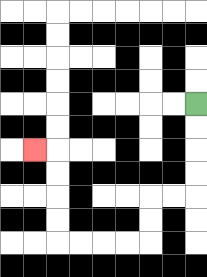{'start': '[8, 4]', 'end': '[1, 6]', 'path_directions': 'D,D,D,D,L,L,D,D,L,L,L,L,U,U,U,U,L', 'path_coordinates': '[[8, 4], [8, 5], [8, 6], [8, 7], [8, 8], [7, 8], [6, 8], [6, 9], [6, 10], [5, 10], [4, 10], [3, 10], [2, 10], [2, 9], [2, 8], [2, 7], [2, 6], [1, 6]]'}